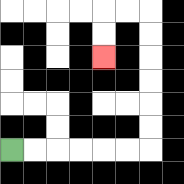{'start': '[0, 6]', 'end': '[4, 2]', 'path_directions': 'R,R,R,R,R,R,U,U,U,U,U,U,L,L,D,D', 'path_coordinates': '[[0, 6], [1, 6], [2, 6], [3, 6], [4, 6], [5, 6], [6, 6], [6, 5], [6, 4], [6, 3], [6, 2], [6, 1], [6, 0], [5, 0], [4, 0], [4, 1], [4, 2]]'}